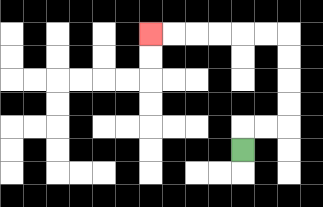{'start': '[10, 6]', 'end': '[6, 1]', 'path_directions': 'U,R,R,U,U,U,U,L,L,L,L,L,L', 'path_coordinates': '[[10, 6], [10, 5], [11, 5], [12, 5], [12, 4], [12, 3], [12, 2], [12, 1], [11, 1], [10, 1], [9, 1], [8, 1], [7, 1], [6, 1]]'}